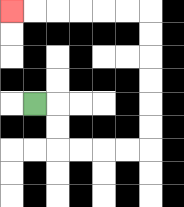{'start': '[1, 4]', 'end': '[0, 0]', 'path_directions': 'R,D,D,R,R,R,R,U,U,U,U,U,U,L,L,L,L,L,L', 'path_coordinates': '[[1, 4], [2, 4], [2, 5], [2, 6], [3, 6], [4, 6], [5, 6], [6, 6], [6, 5], [6, 4], [6, 3], [6, 2], [6, 1], [6, 0], [5, 0], [4, 0], [3, 0], [2, 0], [1, 0], [0, 0]]'}